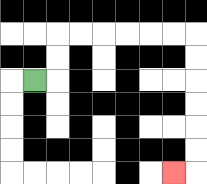{'start': '[1, 3]', 'end': '[7, 7]', 'path_directions': 'R,U,U,R,R,R,R,R,R,D,D,D,D,D,D,L', 'path_coordinates': '[[1, 3], [2, 3], [2, 2], [2, 1], [3, 1], [4, 1], [5, 1], [6, 1], [7, 1], [8, 1], [8, 2], [8, 3], [8, 4], [8, 5], [8, 6], [8, 7], [7, 7]]'}